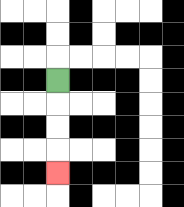{'start': '[2, 3]', 'end': '[2, 7]', 'path_directions': 'D,D,D,D', 'path_coordinates': '[[2, 3], [2, 4], [2, 5], [2, 6], [2, 7]]'}